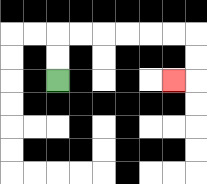{'start': '[2, 3]', 'end': '[7, 3]', 'path_directions': 'U,U,R,R,R,R,R,R,D,D,L', 'path_coordinates': '[[2, 3], [2, 2], [2, 1], [3, 1], [4, 1], [5, 1], [6, 1], [7, 1], [8, 1], [8, 2], [8, 3], [7, 3]]'}